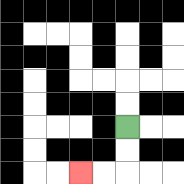{'start': '[5, 5]', 'end': '[3, 7]', 'path_directions': 'D,D,L,L', 'path_coordinates': '[[5, 5], [5, 6], [5, 7], [4, 7], [3, 7]]'}